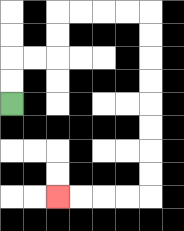{'start': '[0, 4]', 'end': '[2, 8]', 'path_directions': 'U,U,R,R,U,U,R,R,R,R,D,D,D,D,D,D,D,D,L,L,L,L', 'path_coordinates': '[[0, 4], [0, 3], [0, 2], [1, 2], [2, 2], [2, 1], [2, 0], [3, 0], [4, 0], [5, 0], [6, 0], [6, 1], [6, 2], [6, 3], [6, 4], [6, 5], [6, 6], [6, 7], [6, 8], [5, 8], [4, 8], [3, 8], [2, 8]]'}